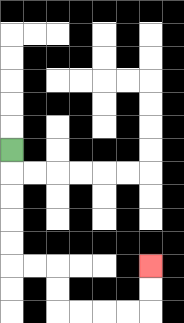{'start': '[0, 6]', 'end': '[6, 11]', 'path_directions': 'D,D,D,D,D,R,R,D,D,R,R,R,R,U,U', 'path_coordinates': '[[0, 6], [0, 7], [0, 8], [0, 9], [0, 10], [0, 11], [1, 11], [2, 11], [2, 12], [2, 13], [3, 13], [4, 13], [5, 13], [6, 13], [6, 12], [6, 11]]'}